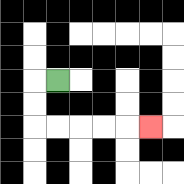{'start': '[2, 3]', 'end': '[6, 5]', 'path_directions': 'L,D,D,R,R,R,R,R', 'path_coordinates': '[[2, 3], [1, 3], [1, 4], [1, 5], [2, 5], [3, 5], [4, 5], [5, 5], [6, 5]]'}